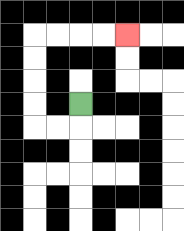{'start': '[3, 4]', 'end': '[5, 1]', 'path_directions': 'D,L,L,U,U,U,U,R,R,R,R', 'path_coordinates': '[[3, 4], [3, 5], [2, 5], [1, 5], [1, 4], [1, 3], [1, 2], [1, 1], [2, 1], [3, 1], [4, 1], [5, 1]]'}